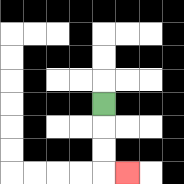{'start': '[4, 4]', 'end': '[5, 7]', 'path_directions': 'D,D,D,R', 'path_coordinates': '[[4, 4], [4, 5], [4, 6], [4, 7], [5, 7]]'}